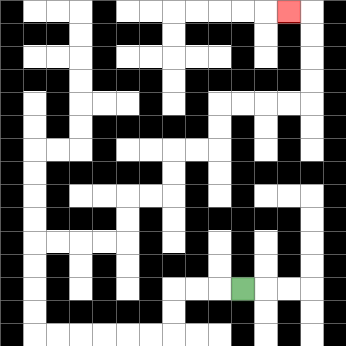{'start': '[10, 12]', 'end': '[12, 0]', 'path_directions': 'L,L,L,D,D,L,L,L,L,L,L,U,U,U,U,R,R,R,R,U,U,R,R,U,U,R,R,U,U,R,R,R,R,U,U,U,U,L', 'path_coordinates': '[[10, 12], [9, 12], [8, 12], [7, 12], [7, 13], [7, 14], [6, 14], [5, 14], [4, 14], [3, 14], [2, 14], [1, 14], [1, 13], [1, 12], [1, 11], [1, 10], [2, 10], [3, 10], [4, 10], [5, 10], [5, 9], [5, 8], [6, 8], [7, 8], [7, 7], [7, 6], [8, 6], [9, 6], [9, 5], [9, 4], [10, 4], [11, 4], [12, 4], [13, 4], [13, 3], [13, 2], [13, 1], [13, 0], [12, 0]]'}